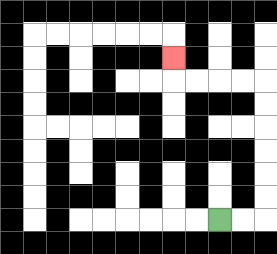{'start': '[9, 9]', 'end': '[7, 2]', 'path_directions': 'R,R,U,U,U,U,U,U,L,L,L,L,U', 'path_coordinates': '[[9, 9], [10, 9], [11, 9], [11, 8], [11, 7], [11, 6], [11, 5], [11, 4], [11, 3], [10, 3], [9, 3], [8, 3], [7, 3], [7, 2]]'}